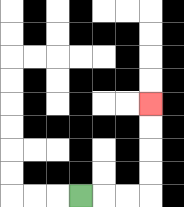{'start': '[3, 8]', 'end': '[6, 4]', 'path_directions': 'R,R,R,U,U,U,U', 'path_coordinates': '[[3, 8], [4, 8], [5, 8], [6, 8], [6, 7], [6, 6], [6, 5], [6, 4]]'}